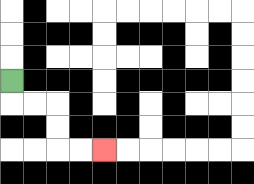{'start': '[0, 3]', 'end': '[4, 6]', 'path_directions': 'D,R,R,D,D,R,R', 'path_coordinates': '[[0, 3], [0, 4], [1, 4], [2, 4], [2, 5], [2, 6], [3, 6], [4, 6]]'}